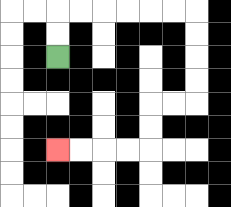{'start': '[2, 2]', 'end': '[2, 6]', 'path_directions': 'U,U,R,R,R,R,R,R,D,D,D,D,L,L,D,D,L,L,L,L', 'path_coordinates': '[[2, 2], [2, 1], [2, 0], [3, 0], [4, 0], [5, 0], [6, 0], [7, 0], [8, 0], [8, 1], [8, 2], [8, 3], [8, 4], [7, 4], [6, 4], [6, 5], [6, 6], [5, 6], [4, 6], [3, 6], [2, 6]]'}